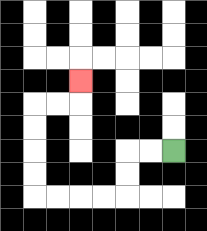{'start': '[7, 6]', 'end': '[3, 3]', 'path_directions': 'L,L,D,D,L,L,L,L,U,U,U,U,R,R,U', 'path_coordinates': '[[7, 6], [6, 6], [5, 6], [5, 7], [5, 8], [4, 8], [3, 8], [2, 8], [1, 8], [1, 7], [1, 6], [1, 5], [1, 4], [2, 4], [3, 4], [3, 3]]'}